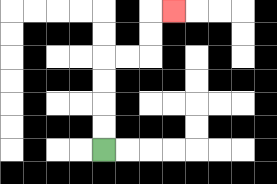{'start': '[4, 6]', 'end': '[7, 0]', 'path_directions': 'U,U,U,U,R,R,U,U,R', 'path_coordinates': '[[4, 6], [4, 5], [4, 4], [4, 3], [4, 2], [5, 2], [6, 2], [6, 1], [6, 0], [7, 0]]'}